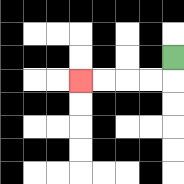{'start': '[7, 2]', 'end': '[3, 3]', 'path_directions': 'D,L,L,L,L', 'path_coordinates': '[[7, 2], [7, 3], [6, 3], [5, 3], [4, 3], [3, 3]]'}